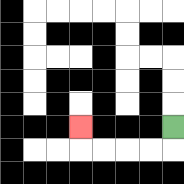{'start': '[7, 5]', 'end': '[3, 5]', 'path_directions': 'D,L,L,L,L,U', 'path_coordinates': '[[7, 5], [7, 6], [6, 6], [5, 6], [4, 6], [3, 6], [3, 5]]'}